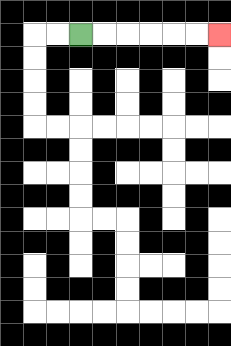{'start': '[3, 1]', 'end': '[9, 1]', 'path_directions': 'R,R,R,R,R,R', 'path_coordinates': '[[3, 1], [4, 1], [5, 1], [6, 1], [7, 1], [8, 1], [9, 1]]'}